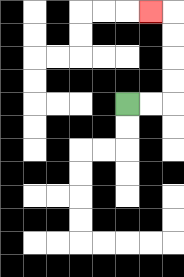{'start': '[5, 4]', 'end': '[6, 0]', 'path_directions': 'R,R,U,U,U,U,L', 'path_coordinates': '[[5, 4], [6, 4], [7, 4], [7, 3], [7, 2], [7, 1], [7, 0], [6, 0]]'}